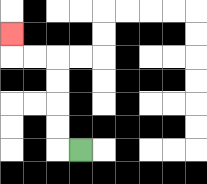{'start': '[3, 6]', 'end': '[0, 1]', 'path_directions': 'L,U,U,U,U,L,L,U', 'path_coordinates': '[[3, 6], [2, 6], [2, 5], [2, 4], [2, 3], [2, 2], [1, 2], [0, 2], [0, 1]]'}